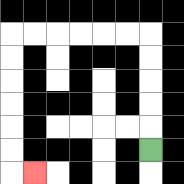{'start': '[6, 6]', 'end': '[1, 7]', 'path_directions': 'U,U,U,U,U,L,L,L,L,L,L,D,D,D,D,D,D,R', 'path_coordinates': '[[6, 6], [6, 5], [6, 4], [6, 3], [6, 2], [6, 1], [5, 1], [4, 1], [3, 1], [2, 1], [1, 1], [0, 1], [0, 2], [0, 3], [0, 4], [0, 5], [0, 6], [0, 7], [1, 7]]'}